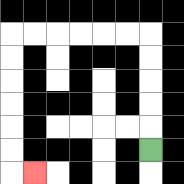{'start': '[6, 6]', 'end': '[1, 7]', 'path_directions': 'U,U,U,U,U,L,L,L,L,L,L,D,D,D,D,D,D,R', 'path_coordinates': '[[6, 6], [6, 5], [6, 4], [6, 3], [6, 2], [6, 1], [5, 1], [4, 1], [3, 1], [2, 1], [1, 1], [0, 1], [0, 2], [0, 3], [0, 4], [0, 5], [0, 6], [0, 7], [1, 7]]'}